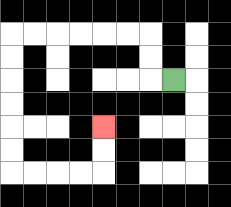{'start': '[7, 3]', 'end': '[4, 5]', 'path_directions': 'L,U,U,L,L,L,L,L,L,D,D,D,D,D,D,R,R,R,R,U,U', 'path_coordinates': '[[7, 3], [6, 3], [6, 2], [6, 1], [5, 1], [4, 1], [3, 1], [2, 1], [1, 1], [0, 1], [0, 2], [0, 3], [0, 4], [0, 5], [0, 6], [0, 7], [1, 7], [2, 7], [3, 7], [4, 7], [4, 6], [4, 5]]'}